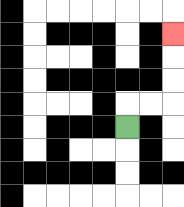{'start': '[5, 5]', 'end': '[7, 1]', 'path_directions': 'U,R,R,U,U,U', 'path_coordinates': '[[5, 5], [5, 4], [6, 4], [7, 4], [7, 3], [7, 2], [7, 1]]'}